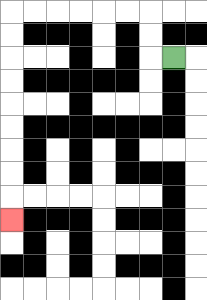{'start': '[7, 2]', 'end': '[0, 9]', 'path_directions': 'L,U,U,L,L,L,L,L,L,D,D,D,D,D,D,D,D,D', 'path_coordinates': '[[7, 2], [6, 2], [6, 1], [6, 0], [5, 0], [4, 0], [3, 0], [2, 0], [1, 0], [0, 0], [0, 1], [0, 2], [0, 3], [0, 4], [0, 5], [0, 6], [0, 7], [0, 8], [0, 9]]'}